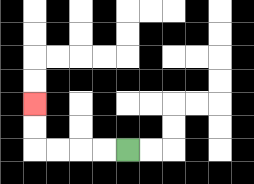{'start': '[5, 6]', 'end': '[1, 4]', 'path_directions': 'L,L,L,L,U,U', 'path_coordinates': '[[5, 6], [4, 6], [3, 6], [2, 6], [1, 6], [1, 5], [1, 4]]'}